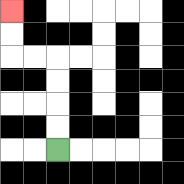{'start': '[2, 6]', 'end': '[0, 0]', 'path_directions': 'U,U,U,U,L,L,U,U', 'path_coordinates': '[[2, 6], [2, 5], [2, 4], [2, 3], [2, 2], [1, 2], [0, 2], [0, 1], [0, 0]]'}